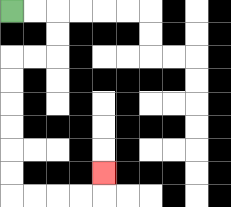{'start': '[0, 0]', 'end': '[4, 7]', 'path_directions': 'R,R,D,D,L,L,D,D,D,D,D,D,R,R,R,R,U', 'path_coordinates': '[[0, 0], [1, 0], [2, 0], [2, 1], [2, 2], [1, 2], [0, 2], [0, 3], [0, 4], [0, 5], [0, 6], [0, 7], [0, 8], [1, 8], [2, 8], [3, 8], [4, 8], [4, 7]]'}